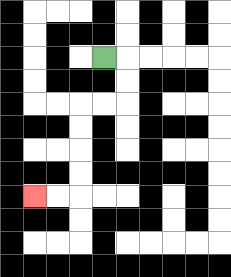{'start': '[4, 2]', 'end': '[1, 8]', 'path_directions': 'R,D,D,L,L,D,D,D,D,L,L', 'path_coordinates': '[[4, 2], [5, 2], [5, 3], [5, 4], [4, 4], [3, 4], [3, 5], [3, 6], [3, 7], [3, 8], [2, 8], [1, 8]]'}